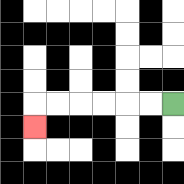{'start': '[7, 4]', 'end': '[1, 5]', 'path_directions': 'L,L,L,L,L,L,D', 'path_coordinates': '[[7, 4], [6, 4], [5, 4], [4, 4], [3, 4], [2, 4], [1, 4], [1, 5]]'}